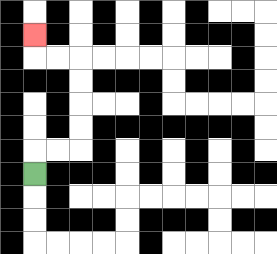{'start': '[1, 7]', 'end': '[1, 1]', 'path_directions': 'U,R,R,U,U,U,U,L,L,U', 'path_coordinates': '[[1, 7], [1, 6], [2, 6], [3, 6], [3, 5], [3, 4], [3, 3], [3, 2], [2, 2], [1, 2], [1, 1]]'}